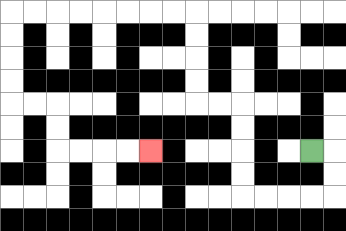{'start': '[13, 6]', 'end': '[6, 6]', 'path_directions': 'R,D,D,L,L,L,L,U,U,U,U,L,L,U,U,U,U,L,L,L,L,L,L,L,L,D,D,D,D,R,R,D,D,R,R,R,R', 'path_coordinates': '[[13, 6], [14, 6], [14, 7], [14, 8], [13, 8], [12, 8], [11, 8], [10, 8], [10, 7], [10, 6], [10, 5], [10, 4], [9, 4], [8, 4], [8, 3], [8, 2], [8, 1], [8, 0], [7, 0], [6, 0], [5, 0], [4, 0], [3, 0], [2, 0], [1, 0], [0, 0], [0, 1], [0, 2], [0, 3], [0, 4], [1, 4], [2, 4], [2, 5], [2, 6], [3, 6], [4, 6], [5, 6], [6, 6]]'}